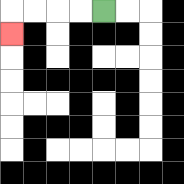{'start': '[4, 0]', 'end': '[0, 1]', 'path_directions': 'L,L,L,L,D', 'path_coordinates': '[[4, 0], [3, 0], [2, 0], [1, 0], [0, 0], [0, 1]]'}